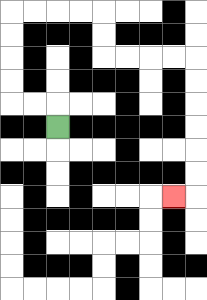{'start': '[2, 5]', 'end': '[7, 8]', 'path_directions': 'U,L,L,U,U,U,U,R,R,R,R,D,D,R,R,R,R,D,D,D,D,D,D,L', 'path_coordinates': '[[2, 5], [2, 4], [1, 4], [0, 4], [0, 3], [0, 2], [0, 1], [0, 0], [1, 0], [2, 0], [3, 0], [4, 0], [4, 1], [4, 2], [5, 2], [6, 2], [7, 2], [8, 2], [8, 3], [8, 4], [8, 5], [8, 6], [8, 7], [8, 8], [7, 8]]'}